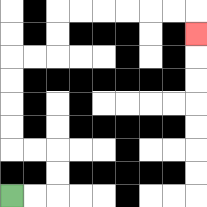{'start': '[0, 8]', 'end': '[8, 1]', 'path_directions': 'R,R,U,U,L,L,U,U,U,U,R,R,U,U,R,R,R,R,R,R,D', 'path_coordinates': '[[0, 8], [1, 8], [2, 8], [2, 7], [2, 6], [1, 6], [0, 6], [0, 5], [0, 4], [0, 3], [0, 2], [1, 2], [2, 2], [2, 1], [2, 0], [3, 0], [4, 0], [5, 0], [6, 0], [7, 0], [8, 0], [8, 1]]'}